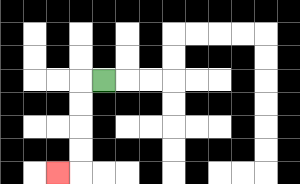{'start': '[4, 3]', 'end': '[2, 7]', 'path_directions': 'L,D,D,D,D,L', 'path_coordinates': '[[4, 3], [3, 3], [3, 4], [3, 5], [3, 6], [3, 7], [2, 7]]'}